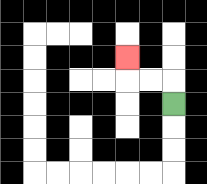{'start': '[7, 4]', 'end': '[5, 2]', 'path_directions': 'U,L,L,U', 'path_coordinates': '[[7, 4], [7, 3], [6, 3], [5, 3], [5, 2]]'}